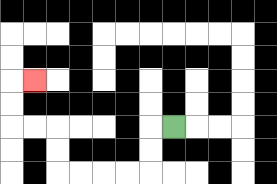{'start': '[7, 5]', 'end': '[1, 3]', 'path_directions': 'L,D,D,L,L,L,L,U,U,L,L,U,U,R', 'path_coordinates': '[[7, 5], [6, 5], [6, 6], [6, 7], [5, 7], [4, 7], [3, 7], [2, 7], [2, 6], [2, 5], [1, 5], [0, 5], [0, 4], [0, 3], [1, 3]]'}